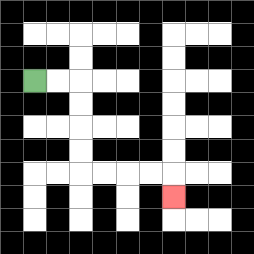{'start': '[1, 3]', 'end': '[7, 8]', 'path_directions': 'R,R,D,D,D,D,R,R,R,R,D', 'path_coordinates': '[[1, 3], [2, 3], [3, 3], [3, 4], [3, 5], [3, 6], [3, 7], [4, 7], [5, 7], [6, 7], [7, 7], [7, 8]]'}